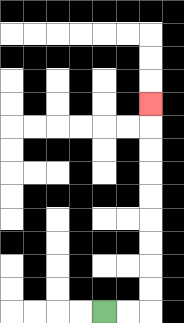{'start': '[4, 13]', 'end': '[6, 4]', 'path_directions': 'R,R,U,U,U,U,U,U,U,U,U', 'path_coordinates': '[[4, 13], [5, 13], [6, 13], [6, 12], [6, 11], [6, 10], [6, 9], [6, 8], [6, 7], [6, 6], [6, 5], [6, 4]]'}